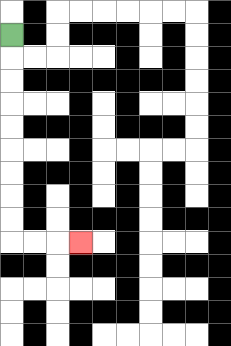{'start': '[0, 1]', 'end': '[3, 10]', 'path_directions': 'D,D,D,D,D,D,D,D,D,R,R,R', 'path_coordinates': '[[0, 1], [0, 2], [0, 3], [0, 4], [0, 5], [0, 6], [0, 7], [0, 8], [0, 9], [0, 10], [1, 10], [2, 10], [3, 10]]'}